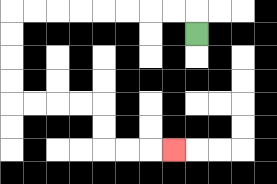{'start': '[8, 1]', 'end': '[7, 6]', 'path_directions': 'U,L,L,L,L,L,L,L,L,D,D,D,D,R,R,R,R,D,D,R,R,R', 'path_coordinates': '[[8, 1], [8, 0], [7, 0], [6, 0], [5, 0], [4, 0], [3, 0], [2, 0], [1, 0], [0, 0], [0, 1], [0, 2], [0, 3], [0, 4], [1, 4], [2, 4], [3, 4], [4, 4], [4, 5], [4, 6], [5, 6], [6, 6], [7, 6]]'}